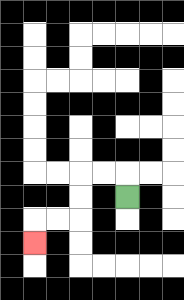{'start': '[5, 8]', 'end': '[1, 10]', 'path_directions': 'U,L,L,D,D,L,L,D', 'path_coordinates': '[[5, 8], [5, 7], [4, 7], [3, 7], [3, 8], [3, 9], [2, 9], [1, 9], [1, 10]]'}